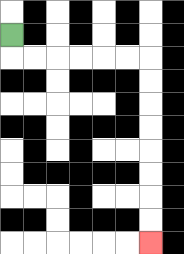{'start': '[0, 1]', 'end': '[6, 10]', 'path_directions': 'D,R,R,R,R,R,R,D,D,D,D,D,D,D,D', 'path_coordinates': '[[0, 1], [0, 2], [1, 2], [2, 2], [3, 2], [4, 2], [5, 2], [6, 2], [6, 3], [6, 4], [6, 5], [6, 6], [6, 7], [6, 8], [6, 9], [6, 10]]'}